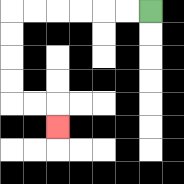{'start': '[6, 0]', 'end': '[2, 5]', 'path_directions': 'L,L,L,L,L,L,D,D,D,D,R,R,D', 'path_coordinates': '[[6, 0], [5, 0], [4, 0], [3, 0], [2, 0], [1, 0], [0, 0], [0, 1], [0, 2], [0, 3], [0, 4], [1, 4], [2, 4], [2, 5]]'}